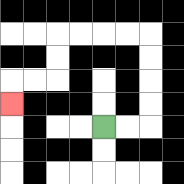{'start': '[4, 5]', 'end': '[0, 4]', 'path_directions': 'R,R,U,U,U,U,L,L,L,L,D,D,L,L,D', 'path_coordinates': '[[4, 5], [5, 5], [6, 5], [6, 4], [6, 3], [6, 2], [6, 1], [5, 1], [4, 1], [3, 1], [2, 1], [2, 2], [2, 3], [1, 3], [0, 3], [0, 4]]'}